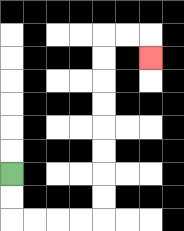{'start': '[0, 7]', 'end': '[6, 2]', 'path_directions': 'D,D,R,R,R,R,U,U,U,U,U,U,U,U,R,R,D', 'path_coordinates': '[[0, 7], [0, 8], [0, 9], [1, 9], [2, 9], [3, 9], [4, 9], [4, 8], [4, 7], [4, 6], [4, 5], [4, 4], [4, 3], [4, 2], [4, 1], [5, 1], [6, 1], [6, 2]]'}